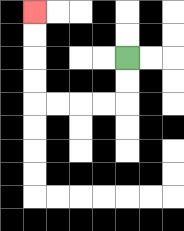{'start': '[5, 2]', 'end': '[1, 0]', 'path_directions': 'D,D,L,L,L,L,U,U,U,U', 'path_coordinates': '[[5, 2], [5, 3], [5, 4], [4, 4], [3, 4], [2, 4], [1, 4], [1, 3], [1, 2], [1, 1], [1, 0]]'}